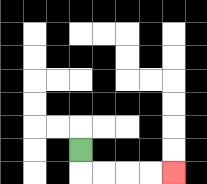{'start': '[3, 6]', 'end': '[7, 7]', 'path_directions': 'D,R,R,R,R', 'path_coordinates': '[[3, 6], [3, 7], [4, 7], [5, 7], [6, 7], [7, 7]]'}